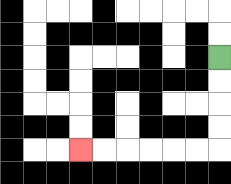{'start': '[9, 2]', 'end': '[3, 6]', 'path_directions': 'D,D,D,D,L,L,L,L,L,L', 'path_coordinates': '[[9, 2], [9, 3], [9, 4], [9, 5], [9, 6], [8, 6], [7, 6], [6, 6], [5, 6], [4, 6], [3, 6]]'}